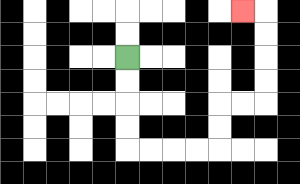{'start': '[5, 2]', 'end': '[10, 0]', 'path_directions': 'D,D,D,D,R,R,R,R,U,U,R,R,U,U,U,U,L', 'path_coordinates': '[[5, 2], [5, 3], [5, 4], [5, 5], [5, 6], [6, 6], [7, 6], [8, 6], [9, 6], [9, 5], [9, 4], [10, 4], [11, 4], [11, 3], [11, 2], [11, 1], [11, 0], [10, 0]]'}